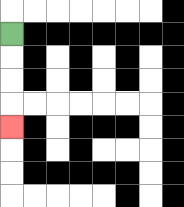{'start': '[0, 1]', 'end': '[0, 5]', 'path_directions': 'D,D,D,D', 'path_coordinates': '[[0, 1], [0, 2], [0, 3], [0, 4], [0, 5]]'}